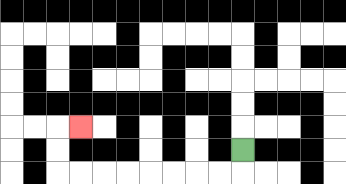{'start': '[10, 6]', 'end': '[3, 5]', 'path_directions': 'D,L,L,L,L,L,L,L,L,U,U,R', 'path_coordinates': '[[10, 6], [10, 7], [9, 7], [8, 7], [7, 7], [6, 7], [5, 7], [4, 7], [3, 7], [2, 7], [2, 6], [2, 5], [3, 5]]'}